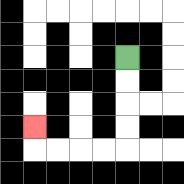{'start': '[5, 2]', 'end': '[1, 5]', 'path_directions': 'D,D,D,D,L,L,L,L,U', 'path_coordinates': '[[5, 2], [5, 3], [5, 4], [5, 5], [5, 6], [4, 6], [3, 6], [2, 6], [1, 6], [1, 5]]'}